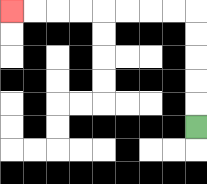{'start': '[8, 5]', 'end': '[0, 0]', 'path_directions': 'U,U,U,U,U,L,L,L,L,L,L,L,L', 'path_coordinates': '[[8, 5], [8, 4], [8, 3], [8, 2], [8, 1], [8, 0], [7, 0], [6, 0], [5, 0], [4, 0], [3, 0], [2, 0], [1, 0], [0, 0]]'}